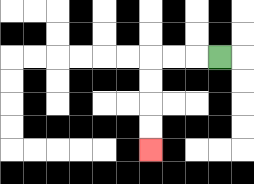{'start': '[9, 2]', 'end': '[6, 6]', 'path_directions': 'L,L,L,D,D,D,D', 'path_coordinates': '[[9, 2], [8, 2], [7, 2], [6, 2], [6, 3], [6, 4], [6, 5], [6, 6]]'}